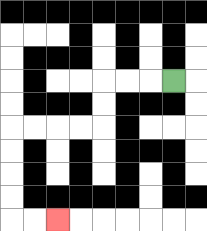{'start': '[7, 3]', 'end': '[2, 9]', 'path_directions': 'L,L,L,D,D,L,L,L,L,D,D,D,D,R,R', 'path_coordinates': '[[7, 3], [6, 3], [5, 3], [4, 3], [4, 4], [4, 5], [3, 5], [2, 5], [1, 5], [0, 5], [0, 6], [0, 7], [0, 8], [0, 9], [1, 9], [2, 9]]'}